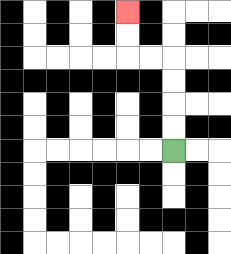{'start': '[7, 6]', 'end': '[5, 0]', 'path_directions': 'U,U,U,U,L,L,U,U', 'path_coordinates': '[[7, 6], [7, 5], [7, 4], [7, 3], [7, 2], [6, 2], [5, 2], [5, 1], [5, 0]]'}